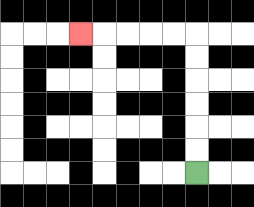{'start': '[8, 7]', 'end': '[3, 1]', 'path_directions': 'U,U,U,U,U,U,L,L,L,L,L', 'path_coordinates': '[[8, 7], [8, 6], [8, 5], [8, 4], [8, 3], [8, 2], [8, 1], [7, 1], [6, 1], [5, 1], [4, 1], [3, 1]]'}